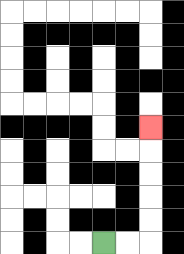{'start': '[4, 10]', 'end': '[6, 5]', 'path_directions': 'R,R,U,U,U,U,U', 'path_coordinates': '[[4, 10], [5, 10], [6, 10], [6, 9], [6, 8], [6, 7], [6, 6], [6, 5]]'}